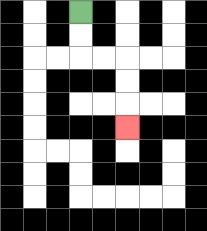{'start': '[3, 0]', 'end': '[5, 5]', 'path_directions': 'D,D,R,R,D,D,D', 'path_coordinates': '[[3, 0], [3, 1], [3, 2], [4, 2], [5, 2], [5, 3], [5, 4], [5, 5]]'}